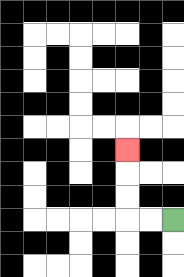{'start': '[7, 9]', 'end': '[5, 6]', 'path_directions': 'L,L,U,U,U', 'path_coordinates': '[[7, 9], [6, 9], [5, 9], [5, 8], [5, 7], [5, 6]]'}